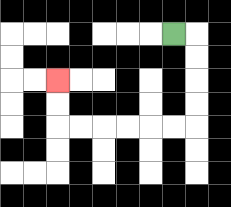{'start': '[7, 1]', 'end': '[2, 3]', 'path_directions': 'R,D,D,D,D,L,L,L,L,L,L,U,U', 'path_coordinates': '[[7, 1], [8, 1], [8, 2], [8, 3], [8, 4], [8, 5], [7, 5], [6, 5], [5, 5], [4, 5], [3, 5], [2, 5], [2, 4], [2, 3]]'}